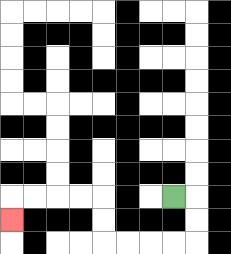{'start': '[7, 8]', 'end': '[0, 9]', 'path_directions': 'R,D,D,L,L,L,L,U,U,L,L,L,L,D', 'path_coordinates': '[[7, 8], [8, 8], [8, 9], [8, 10], [7, 10], [6, 10], [5, 10], [4, 10], [4, 9], [4, 8], [3, 8], [2, 8], [1, 8], [0, 8], [0, 9]]'}